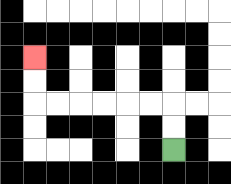{'start': '[7, 6]', 'end': '[1, 2]', 'path_directions': 'U,U,L,L,L,L,L,L,U,U', 'path_coordinates': '[[7, 6], [7, 5], [7, 4], [6, 4], [5, 4], [4, 4], [3, 4], [2, 4], [1, 4], [1, 3], [1, 2]]'}